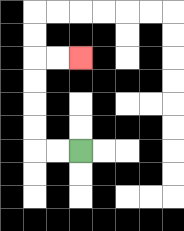{'start': '[3, 6]', 'end': '[3, 2]', 'path_directions': 'L,L,U,U,U,U,R,R', 'path_coordinates': '[[3, 6], [2, 6], [1, 6], [1, 5], [1, 4], [1, 3], [1, 2], [2, 2], [3, 2]]'}